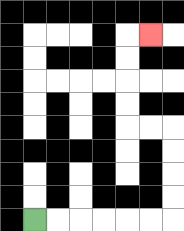{'start': '[1, 9]', 'end': '[6, 1]', 'path_directions': 'R,R,R,R,R,R,U,U,U,U,L,L,U,U,U,U,R', 'path_coordinates': '[[1, 9], [2, 9], [3, 9], [4, 9], [5, 9], [6, 9], [7, 9], [7, 8], [7, 7], [7, 6], [7, 5], [6, 5], [5, 5], [5, 4], [5, 3], [5, 2], [5, 1], [6, 1]]'}